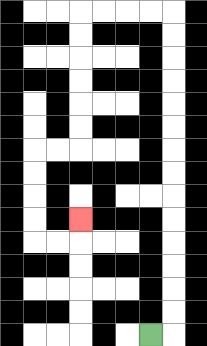{'start': '[6, 14]', 'end': '[3, 9]', 'path_directions': 'R,U,U,U,U,U,U,U,U,U,U,U,U,U,U,L,L,L,L,D,D,D,D,D,D,L,L,D,D,D,D,R,R,U', 'path_coordinates': '[[6, 14], [7, 14], [7, 13], [7, 12], [7, 11], [7, 10], [7, 9], [7, 8], [7, 7], [7, 6], [7, 5], [7, 4], [7, 3], [7, 2], [7, 1], [7, 0], [6, 0], [5, 0], [4, 0], [3, 0], [3, 1], [3, 2], [3, 3], [3, 4], [3, 5], [3, 6], [2, 6], [1, 6], [1, 7], [1, 8], [1, 9], [1, 10], [2, 10], [3, 10], [3, 9]]'}